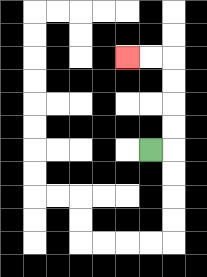{'start': '[6, 6]', 'end': '[5, 2]', 'path_directions': 'R,U,U,U,U,L,L', 'path_coordinates': '[[6, 6], [7, 6], [7, 5], [7, 4], [7, 3], [7, 2], [6, 2], [5, 2]]'}